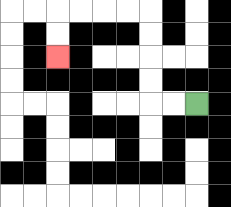{'start': '[8, 4]', 'end': '[2, 2]', 'path_directions': 'L,L,U,U,U,U,L,L,L,L,D,D', 'path_coordinates': '[[8, 4], [7, 4], [6, 4], [6, 3], [6, 2], [6, 1], [6, 0], [5, 0], [4, 0], [3, 0], [2, 0], [2, 1], [2, 2]]'}